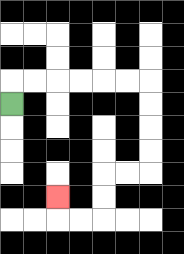{'start': '[0, 4]', 'end': '[2, 8]', 'path_directions': 'U,R,R,R,R,R,R,D,D,D,D,L,L,D,D,L,L,U', 'path_coordinates': '[[0, 4], [0, 3], [1, 3], [2, 3], [3, 3], [4, 3], [5, 3], [6, 3], [6, 4], [6, 5], [6, 6], [6, 7], [5, 7], [4, 7], [4, 8], [4, 9], [3, 9], [2, 9], [2, 8]]'}